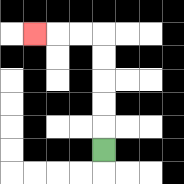{'start': '[4, 6]', 'end': '[1, 1]', 'path_directions': 'U,U,U,U,U,L,L,L', 'path_coordinates': '[[4, 6], [4, 5], [4, 4], [4, 3], [4, 2], [4, 1], [3, 1], [2, 1], [1, 1]]'}